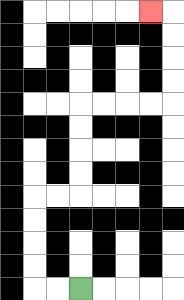{'start': '[3, 12]', 'end': '[6, 0]', 'path_directions': 'L,L,U,U,U,U,R,R,U,U,U,U,R,R,R,R,U,U,U,U,L', 'path_coordinates': '[[3, 12], [2, 12], [1, 12], [1, 11], [1, 10], [1, 9], [1, 8], [2, 8], [3, 8], [3, 7], [3, 6], [3, 5], [3, 4], [4, 4], [5, 4], [6, 4], [7, 4], [7, 3], [7, 2], [7, 1], [7, 0], [6, 0]]'}